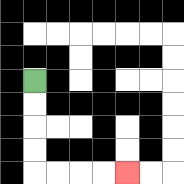{'start': '[1, 3]', 'end': '[5, 7]', 'path_directions': 'D,D,D,D,R,R,R,R', 'path_coordinates': '[[1, 3], [1, 4], [1, 5], [1, 6], [1, 7], [2, 7], [3, 7], [4, 7], [5, 7]]'}